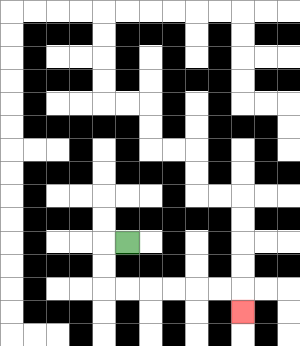{'start': '[5, 10]', 'end': '[10, 13]', 'path_directions': 'L,D,D,R,R,R,R,R,R,D', 'path_coordinates': '[[5, 10], [4, 10], [4, 11], [4, 12], [5, 12], [6, 12], [7, 12], [8, 12], [9, 12], [10, 12], [10, 13]]'}